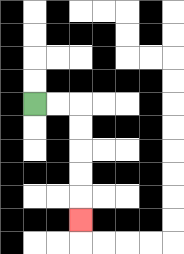{'start': '[1, 4]', 'end': '[3, 9]', 'path_directions': 'R,R,D,D,D,D,D', 'path_coordinates': '[[1, 4], [2, 4], [3, 4], [3, 5], [3, 6], [3, 7], [3, 8], [3, 9]]'}